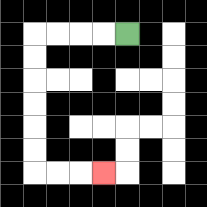{'start': '[5, 1]', 'end': '[4, 7]', 'path_directions': 'L,L,L,L,D,D,D,D,D,D,R,R,R', 'path_coordinates': '[[5, 1], [4, 1], [3, 1], [2, 1], [1, 1], [1, 2], [1, 3], [1, 4], [1, 5], [1, 6], [1, 7], [2, 7], [3, 7], [4, 7]]'}